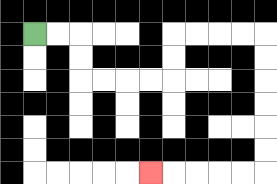{'start': '[1, 1]', 'end': '[6, 7]', 'path_directions': 'R,R,D,D,R,R,R,R,U,U,R,R,R,R,D,D,D,D,D,D,L,L,L,L,L', 'path_coordinates': '[[1, 1], [2, 1], [3, 1], [3, 2], [3, 3], [4, 3], [5, 3], [6, 3], [7, 3], [7, 2], [7, 1], [8, 1], [9, 1], [10, 1], [11, 1], [11, 2], [11, 3], [11, 4], [11, 5], [11, 6], [11, 7], [10, 7], [9, 7], [8, 7], [7, 7], [6, 7]]'}